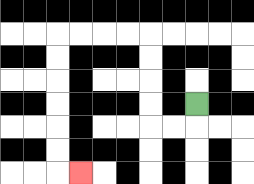{'start': '[8, 4]', 'end': '[3, 7]', 'path_directions': 'D,L,L,U,U,U,U,L,L,L,L,D,D,D,D,D,D,R', 'path_coordinates': '[[8, 4], [8, 5], [7, 5], [6, 5], [6, 4], [6, 3], [6, 2], [6, 1], [5, 1], [4, 1], [3, 1], [2, 1], [2, 2], [2, 3], [2, 4], [2, 5], [2, 6], [2, 7], [3, 7]]'}